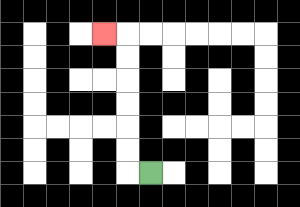{'start': '[6, 7]', 'end': '[4, 1]', 'path_directions': 'L,U,U,U,U,U,U,L', 'path_coordinates': '[[6, 7], [5, 7], [5, 6], [5, 5], [5, 4], [5, 3], [5, 2], [5, 1], [4, 1]]'}